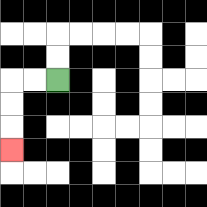{'start': '[2, 3]', 'end': '[0, 6]', 'path_directions': 'L,L,D,D,D', 'path_coordinates': '[[2, 3], [1, 3], [0, 3], [0, 4], [0, 5], [0, 6]]'}